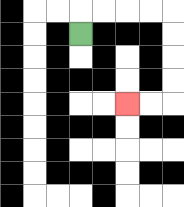{'start': '[3, 1]', 'end': '[5, 4]', 'path_directions': 'U,R,R,R,R,D,D,D,D,L,L', 'path_coordinates': '[[3, 1], [3, 0], [4, 0], [5, 0], [6, 0], [7, 0], [7, 1], [7, 2], [7, 3], [7, 4], [6, 4], [5, 4]]'}